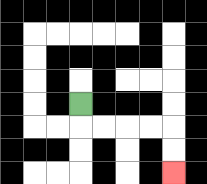{'start': '[3, 4]', 'end': '[7, 7]', 'path_directions': 'D,R,R,R,R,D,D', 'path_coordinates': '[[3, 4], [3, 5], [4, 5], [5, 5], [6, 5], [7, 5], [7, 6], [7, 7]]'}